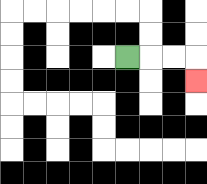{'start': '[5, 2]', 'end': '[8, 3]', 'path_directions': 'R,R,R,D', 'path_coordinates': '[[5, 2], [6, 2], [7, 2], [8, 2], [8, 3]]'}